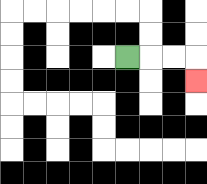{'start': '[5, 2]', 'end': '[8, 3]', 'path_directions': 'R,R,R,D', 'path_coordinates': '[[5, 2], [6, 2], [7, 2], [8, 2], [8, 3]]'}